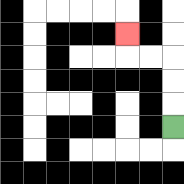{'start': '[7, 5]', 'end': '[5, 1]', 'path_directions': 'U,U,U,L,L,U', 'path_coordinates': '[[7, 5], [7, 4], [7, 3], [7, 2], [6, 2], [5, 2], [5, 1]]'}